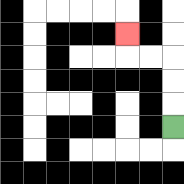{'start': '[7, 5]', 'end': '[5, 1]', 'path_directions': 'U,U,U,L,L,U', 'path_coordinates': '[[7, 5], [7, 4], [7, 3], [7, 2], [6, 2], [5, 2], [5, 1]]'}